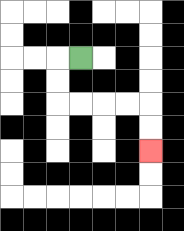{'start': '[3, 2]', 'end': '[6, 6]', 'path_directions': 'L,D,D,R,R,R,R,D,D', 'path_coordinates': '[[3, 2], [2, 2], [2, 3], [2, 4], [3, 4], [4, 4], [5, 4], [6, 4], [6, 5], [6, 6]]'}